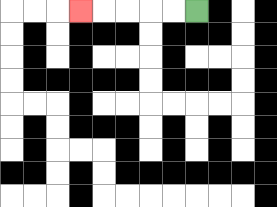{'start': '[8, 0]', 'end': '[3, 0]', 'path_directions': 'L,L,L,L,L', 'path_coordinates': '[[8, 0], [7, 0], [6, 0], [5, 0], [4, 0], [3, 0]]'}